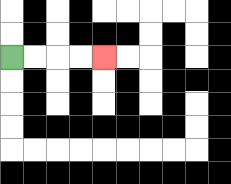{'start': '[0, 2]', 'end': '[4, 2]', 'path_directions': 'R,R,R,R', 'path_coordinates': '[[0, 2], [1, 2], [2, 2], [3, 2], [4, 2]]'}